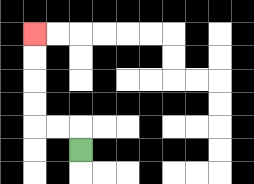{'start': '[3, 6]', 'end': '[1, 1]', 'path_directions': 'U,L,L,U,U,U,U', 'path_coordinates': '[[3, 6], [3, 5], [2, 5], [1, 5], [1, 4], [1, 3], [1, 2], [1, 1]]'}